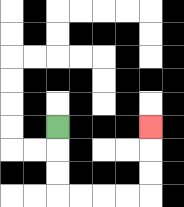{'start': '[2, 5]', 'end': '[6, 5]', 'path_directions': 'D,D,D,R,R,R,R,U,U,U', 'path_coordinates': '[[2, 5], [2, 6], [2, 7], [2, 8], [3, 8], [4, 8], [5, 8], [6, 8], [6, 7], [6, 6], [6, 5]]'}